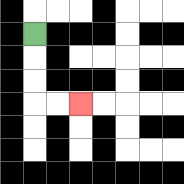{'start': '[1, 1]', 'end': '[3, 4]', 'path_directions': 'D,D,D,R,R', 'path_coordinates': '[[1, 1], [1, 2], [1, 3], [1, 4], [2, 4], [3, 4]]'}